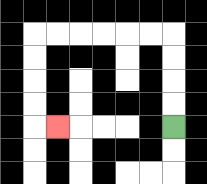{'start': '[7, 5]', 'end': '[2, 5]', 'path_directions': 'U,U,U,U,L,L,L,L,L,L,D,D,D,D,R', 'path_coordinates': '[[7, 5], [7, 4], [7, 3], [7, 2], [7, 1], [6, 1], [5, 1], [4, 1], [3, 1], [2, 1], [1, 1], [1, 2], [1, 3], [1, 4], [1, 5], [2, 5]]'}